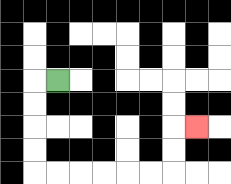{'start': '[2, 3]', 'end': '[8, 5]', 'path_directions': 'L,D,D,D,D,R,R,R,R,R,R,U,U,R', 'path_coordinates': '[[2, 3], [1, 3], [1, 4], [1, 5], [1, 6], [1, 7], [2, 7], [3, 7], [4, 7], [5, 7], [6, 7], [7, 7], [7, 6], [7, 5], [8, 5]]'}